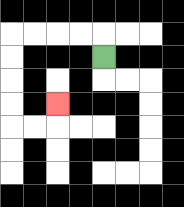{'start': '[4, 2]', 'end': '[2, 4]', 'path_directions': 'U,L,L,L,L,D,D,D,D,R,R,U', 'path_coordinates': '[[4, 2], [4, 1], [3, 1], [2, 1], [1, 1], [0, 1], [0, 2], [0, 3], [0, 4], [0, 5], [1, 5], [2, 5], [2, 4]]'}